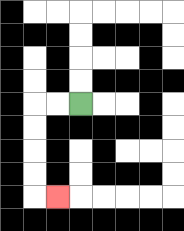{'start': '[3, 4]', 'end': '[2, 8]', 'path_directions': 'L,L,D,D,D,D,R', 'path_coordinates': '[[3, 4], [2, 4], [1, 4], [1, 5], [1, 6], [1, 7], [1, 8], [2, 8]]'}